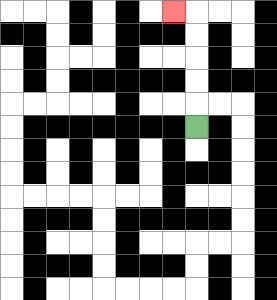{'start': '[8, 5]', 'end': '[7, 0]', 'path_directions': 'U,U,U,U,U,L', 'path_coordinates': '[[8, 5], [8, 4], [8, 3], [8, 2], [8, 1], [8, 0], [7, 0]]'}